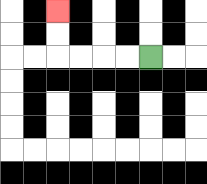{'start': '[6, 2]', 'end': '[2, 0]', 'path_directions': 'L,L,L,L,U,U', 'path_coordinates': '[[6, 2], [5, 2], [4, 2], [3, 2], [2, 2], [2, 1], [2, 0]]'}